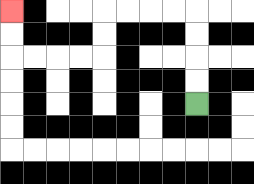{'start': '[8, 4]', 'end': '[0, 0]', 'path_directions': 'U,U,U,U,L,L,L,L,D,D,L,L,L,L,U,U', 'path_coordinates': '[[8, 4], [8, 3], [8, 2], [8, 1], [8, 0], [7, 0], [6, 0], [5, 0], [4, 0], [4, 1], [4, 2], [3, 2], [2, 2], [1, 2], [0, 2], [0, 1], [0, 0]]'}